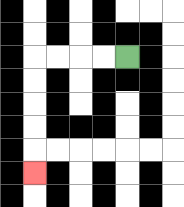{'start': '[5, 2]', 'end': '[1, 7]', 'path_directions': 'L,L,L,L,D,D,D,D,D', 'path_coordinates': '[[5, 2], [4, 2], [3, 2], [2, 2], [1, 2], [1, 3], [1, 4], [1, 5], [1, 6], [1, 7]]'}